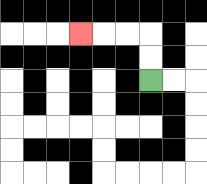{'start': '[6, 3]', 'end': '[3, 1]', 'path_directions': 'U,U,L,L,L', 'path_coordinates': '[[6, 3], [6, 2], [6, 1], [5, 1], [4, 1], [3, 1]]'}